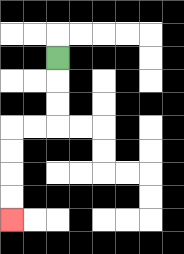{'start': '[2, 2]', 'end': '[0, 9]', 'path_directions': 'D,D,D,L,L,D,D,D,D', 'path_coordinates': '[[2, 2], [2, 3], [2, 4], [2, 5], [1, 5], [0, 5], [0, 6], [0, 7], [0, 8], [0, 9]]'}